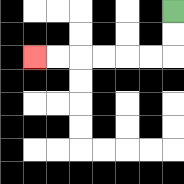{'start': '[7, 0]', 'end': '[1, 2]', 'path_directions': 'D,D,L,L,L,L,L,L', 'path_coordinates': '[[7, 0], [7, 1], [7, 2], [6, 2], [5, 2], [4, 2], [3, 2], [2, 2], [1, 2]]'}